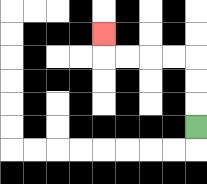{'start': '[8, 5]', 'end': '[4, 1]', 'path_directions': 'U,U,U,L,L,L,L,U', 'path_coordinates': '[[8, 5], [8, 4], [8, 3], [8, 2], [7, 2], [6, 2], [5, 2], [4, 2], [4, 1]]'}